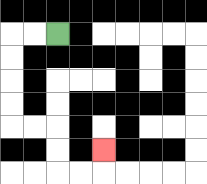{'start': '[2, 1]', 'end': '[4, 6]', 'path_directions': 'L,L,D,D,D,D,R,R,D,D,R,R,U', 'path_coordinates': '[[2, 1], [1, 1], [0, 1], [0, 2], [0, 3], [0, 4], [0, 5], [1, 5], [2, 5], [2, 6], [2, 7], [3, 7], [4, 7], [4, 6]]'}